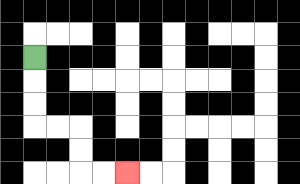{'start': '[1, 2]', 'end': '[5, 7]', 'path_directions': 'D,D,D,R,R,D,D,R,R', 'path_coordinates': '[[1, 2], [1, 3], [1, 4], [1, 5], [2, 5], [3, 5], [3, 6], [3, 7], [4, 7], [5, 7]]'}